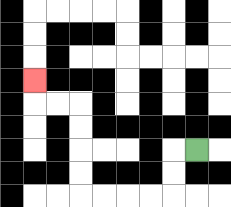{'start': '[8, 6]', 'end': '[1, 3]', 'path_directions': 'L,D,D,L,L,L,L,U,U,U,U,L,L,U', 'path_coordinates': '[[8, 6], [7, 6], [7, 7], [7, 8], [6, 8], [5, 8], [4, 8], [3, 8], [3, 7], [3, 6], [3, 5], [3, 4], [2, 4], [1, 4], [1, 3]]'}